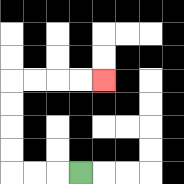{'start': '[3, 7]', 'end': '[4, 3]', 'path_directions': 'L,L,L,U,U,U,U,R,R,R,R', 'path_coordinates': '[[3, 7], [2, 7], [1, 7], [0, 7], [0, 6], [0, 5], [0, 4], [0, 3], [1, 3], [2, 3], [3, 3], [4, 3]]'}